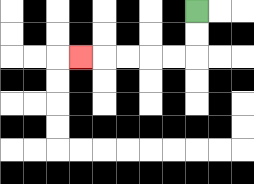{'start': '[8, 0]', 'end': '[3, 2]', 'path_directions': 'D,D,L,L,L,L,L', 'path_coordinates': '[[8, 0], [8, 1], [8, 2], [7, 2], [6, 2], [5, 2], [4, 2], [3, 2]]'}